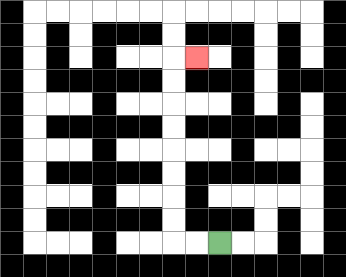{'start': '[9, 10]', 'end': '[8, 2]', 'path_directions': 'L,L,U,U,U,U,U,U,U,U,R', 'path_coordinates': '[[9, 10], [8, 10], [7, 10], [7, 9], [7, 8], [7, 7], [7, 6], [7, 5], [7, 4], [7, 3], [7, 2], [8, 2]]'}